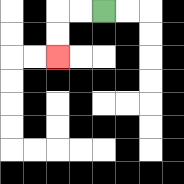{'start': '[4, 0]', 'end': '[2, 2]', 'path_directions': 'L,L,D,D', 'path_coordinates': '[[4, 0], [3, 0], [2, 0], [2, 1], [2, 2]]'}